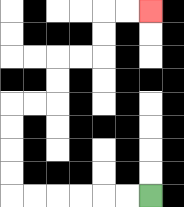{'start': '[6, 8]', 'end': '[6, 0]', 'path_directions': 'L,L,L,L,L,L,U,U,U,U,R,R,U,U,R,R,U,U,R,R', 'path_coordinates': '[[6, 8], [5, 8], [4, 8], [3, 8], [2, 8], [1, 8], [0, 8], [0, 7], [0, 6], [0, 5], [0, 4], [1, 4], [2, 4], [2, 3], [2, 2], [3, 2], [4, 2], [4, 1], [4, 0], [5, 0], [6, 0]]'}